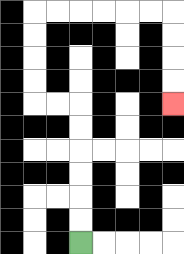{'start': '[3, 10]', 'end': '[7, 4]', 'path_directions': 'U,U,U,U,U,U,L,L,U,U,U,U,R,R,R,R,R,R,D,D,D,D', 'path_coordinates': '[[3, 10], [3, 9], [3, 8], [3, 7], [3, 6], [3, 5], [3, 4], [2, 4], [1, 4], [1, 3], [1, 2], [1, 1], [1, 0], [2, 0], [3, 0], [4, 0], [5, 0], [6, 0], [7, 0], [7, 1], [7, 2], [7, 3], [7, 4]]'}